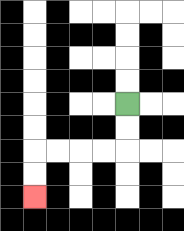{'start': '[5, 4]', 'end': '[1, 8]', 'path_directions': 'D,D,L,L,L,L,D,D', 'path_coordinates': '[[5, 4], [5, 5], [5, 6], [4, 6], [3, 6], [2, 6], [1, 6], [1, 7], [1, 8]]'}